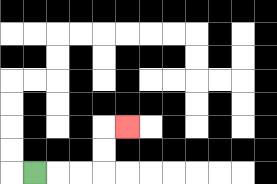{'start': '[1, 7]', 'end': '[5, 5]', 'path_directions': 'R,R,R,U,U,R', 'path_coordinates': '[[1, 7], [2, 7], [3, 7], [4, 7], [4, 6], [4, 5], [5, 5]]'}